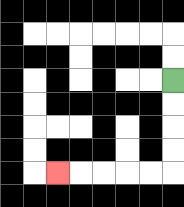{'start': '[7, 3]', 'end': '[2, 7]', 'path_directions': 'D,D,D,D,L,L,L,L,L', 'path_coordinates': '[[7, 3], [7, 4], [7, 5], [7, 6], [7, 7], [6, 7], [5, 7], [4, 7], [3, 7], [2, 7]]'}